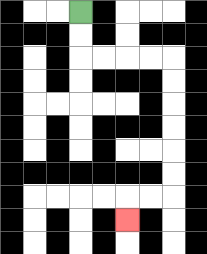{'start': '[3, 0]', 'end': '[5, 9]', 'path_directions': 'D,D,R,R,R,R,D,D,D,D,D,D,L,L,D', 'path_coordinates': '[[3, 0], [3, 1], [3, 2], [4, 2], [5, 2], [6, 2], [7, 2], [7, 3], [7, 4], [7, 5], [7, 6], [7, 7], [7, 8], [6, 8], [5, 8], [5, 9]]'}